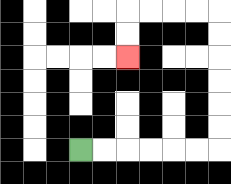{'start': '[3, 6]', 'end': '[5, 2]', 'path_directions': 'R,R,R,R,R,R,U,U,U,U,U,U,L,L,L,L,D,D', 'path_coordinates': '[[3, 6], [4, 6], [5, 6], [6, 6], [7, 6], [8, 6], [9, 6], [9, 5], [9, 4], [9, 3], [9, 2], [9, 1], [9, 0], [8, 0], [7, 0], [6, 0], [5, 0], [5, 1], [5, 2]]'}